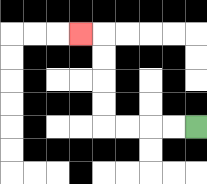{'start': '[8, 5]', 'end': '[3, 1]', 'path_directions': 'L,L,L,L,U,U,U,U,L', 'path_coordinates': '[[8, 5], [7, 5], [6, 5], [5, 5], [4, 5], [4, 4], [4, 3], [4, 2], [4, 1], [3, 1]]'}